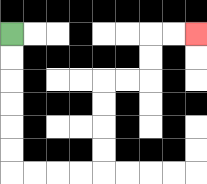{'start': '[0, 1]', 'end': '[8, 1]', 'path_directions': 'D,D,D,D,D,D,R,R,R,R,U,U,U,U,R,R,U,U,R,R', 'path_coordinates': '[[0, 1], [0, 2], [0, 3], [0, 4], [0, 5], [0, 6], [0, 7], [1, 7], [2, 7], [3, 7], [4, 7], [4, 6], [4, 5], [4, 4], [4, 3], [5, 3], [6, 3], [6, 2], [6, 1], [7, 1], [8, 1]]'}